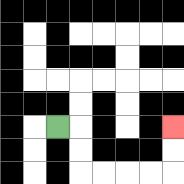{'start': '[2, 5]', 'end': '[7, 5]', 'path_directions': 'R,D,D,R,R,R,R,U,U', 'path_coordinates': '[[2, 5], [3, 5], [3, 6], [3, 7], [4, 7], [5, 7], [6, 7], [7, 7], [7, 6], [7, 5]]'}